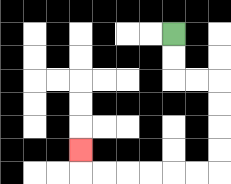{'start': '[7, 1]', 'end': '[3, 6]', 'path_directions': 'D,D,R,R,D,D,D,D,L,L,L,L,L,L,U', 'path_coordinates': '[[7, 1], [7, 2], [7, 3], [8, 3], [9, 3], [9, 4], [9, 5], [9, 6], [9, 7], [8, 7], [7, 7], [6, 7], [5, 7], [4, 7], [3, 7], [3, 6]]'}